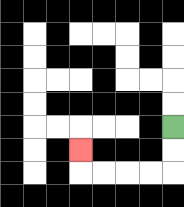{'start': '[7, 5]', 'end': '[3, 6]', 'path_directions': 'D,D,L,L,L,L,U', 'path_coordinates': '[[7, 5], [7, 6], [7, 7], [6, 7], [5, 7], [4, 7], [3, 7], [3, 6]]'}